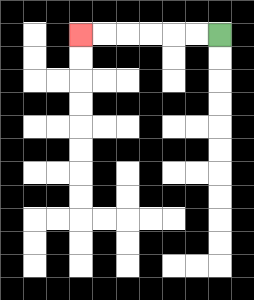{'start': '[9, 1]', 'end': '[3, 1]', 'path_directions': 'L,L,L,L,L,L', 'path_coordinates': '[[9, 1], [8, 1], [7, 1], [6, 1], [5, 1], [4, 1], [3, 1]]'}